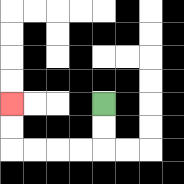{'start': '[4, 4]', 'end': '[0, 4]', 'path_directions': 'D,D,L,L,L,L,U,U', 'path_coordinates': '[[4, 4], [4, 5], [4, 6], [3, 6], [2, 6], [1, 6], [0, 6], [0, 5], [0, 4]]'}